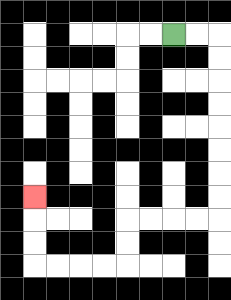{'start': '[7, 1]', 'end': '[1, 8]', 'path_directions': 'R,R,D,D,D,D,D,D,D,D,L,L,L,L,D,D,L,L,L,L,U,U,U', 'path_coordinates': '[[7, 1], [8, 1], [9, 1], [9, 2], [9, 3], [9, 4], [9, 5], [9, 6], [9, 7], [9, 8], [9, 9], [8, 9], [7, 9], [6, 9], [5, 9], [5, 10], [5, 11], [4, 11], [3, 11], [2, 11], [1, 11], [1, 10], [1, 9], [1, 8]]'}